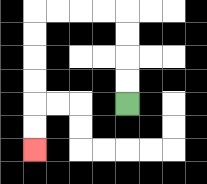{'start': '[5, 4]', 'end': '[1, 6]', 'path_directions': 'U,U,U,U,L,L,L,L,D,D,D,D,D,D', 'path_coordinates': '[[5, 4], [5, 3], [5, 2], [5, 1], [5, 0], [4, 0], [3, 0], [2, 0], [1, 0], [1, 1], [1, 2], [1, 3], [1, 4], [1, 5], [1, 6]]'}